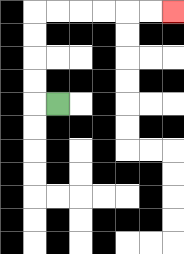{'start': '[2, 4]', 'end': '[7, 0]', 'path_directions': 'L,U,U,U,U,R,R,R,R,R,R', 'path_coordinates': '[[2, 4], [1, 4], [1, 3], [1, 2], [1, 1], [1, 0], [2, 0], [3, 0], [4, 0], [5, 0], [6, 0], [7, 0]]'}